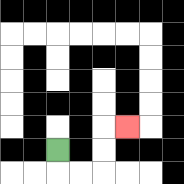{'start': '[2, 6]', 'end': '[5, 5]', 'path_directions': 'D,R,R,U,U,R', 'path_coordinates': '[[2, 6], [2, 7], [3, 7], [4, 7], [4, 6], [4, 5], [5, 5]]'}